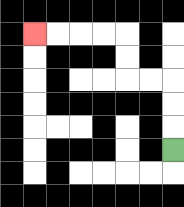{'start': '[7, 6]', 'end': '[1, 1]', 'path_directions': 'U,U,U,L,L,U,U,L,L,L,L', 'path_coordinates': '[[7, 6], [7, 5], [7, 4], [7, 3], [6, 3], [5, 3], [5, 2], [5, 1], [4, 1], [3, 1], [2, 1], [1, 1]]'}